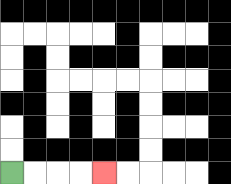{'start': '[0, 7]', 'end': '[4, 7]', 'path_directions': 'R,R,R,R', 'path_coordinates': '[[0, 7], [1, 7], [2, 7], [3, 7], [4, 7]]'}